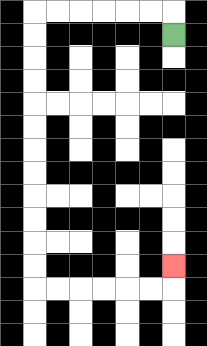{'start': '[7, 1]', 'end': '[7, 11]', 'path_directions': 'U,L,L,L,L,L,L,D,D,D,D,D,D,D,D,D,D,D,D,R,R,R,R,R,R,U', 'path_coordinates': '[[7, 1], [7, 0], [6, 0], [5, 0], [4, 0], [3, 0], [2, 0], [1, 0], [1, 1], [1, 2], [1, 3], [1, 4], [1, 5], [1, 6], [1, 7], [1, 8], [1, 9], [1, 10], [1, 11], [1, 12], [2, 12], [3, 12], [4, 12], [5, 12], [6, 12], [7, 12], [7, 11]]'}